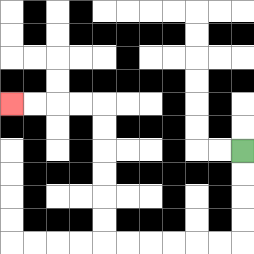{'start': '[10, 6]', 'end': '[0, 4]', 'path_directions': 'D,D,D,D,L,L,L,L,L,L,U,U,U,U,U,U,L,L,L,L', 'path_coordinates': '[[10, 6], [10, 7], [10, 8], [10, 9], [10, 10], [9, 10], [8, 10], [7, 10], [6, 10], [5, 10], [4, 10], [4, 9], [4, 8], [4, 7], [4, 6], [4, 5], [4, 4], [3, 4], [2, 4], [1, 4], [0, 4]]'}